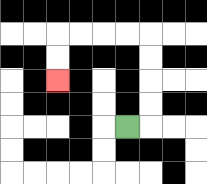{'start': '[5, 5]', 'end': '[2, 3]', 'path_directions': 'R,U,U,U,U,L,L,L,L,D,D', 'path_coordinates': '[[5, 5], [6, 5], [6, 4], [6, 3], [6, 2], [6, 1], [5, 1], [4, 1], [3, 1], [2, 1], [2, 2], [2, 3]]'}